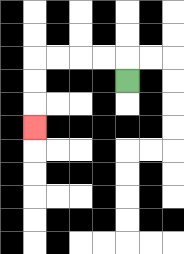{'start': '[5, 3]', 'end': '[1, 5]', 'path_directions': 'U,L,L,L,L,D,D,D', 'path_coordinates': '[[5, 3], [5, 2], [4, 2], [3, 2], [2, 2], [1, 2], [1, 3], [1, 4], [1, 5]]'}